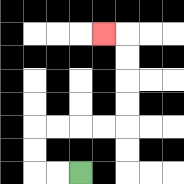{'start': '[3, 7]', 'end': '[4, 1]', 'path_directions': 'L,L,U,U,R,R,R,R,U,U,U,U,L', 'path_coordinates': '[[3, 7], [2, 7], [1, 7], [1, 6], [1, 5], [2, 5], [3, 5], [4, 5], [5, 5], [5, 4], [5, 3], [5, 2], [5, 1], [4, 1]]'}